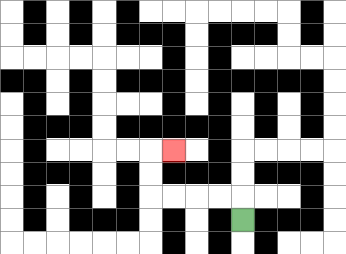{'start': '[10, 9]', 'end': '[7, 6]', 'path_directions': 'U,L,L,L,L,U,U,R', 'path_coordinates': '[[10, 9], [10, 8], [9, 8], [8, 8], [7, 8], [6, 8], [6, 7], [6, 6], [7, 6]]'}